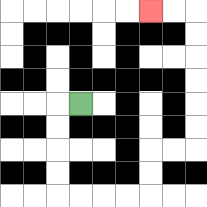{'start': '[3, 4]', 'end': '[6, 0]', 'path_directions': 'L,D,D,D,D,R,R,R,R,U,U,R,R,U,U,U,U,U,U,L,L', 'path_coordinates': '[[3, 4], [2, 4], [2, 5], [2, 6], [2, 7], [2, 8], [3, 8], [4, 8], [5, 8], [6, 8], [6, 7], [6, 6], [7, 6], [8, 6], [8, 5], [8, 4], [8, 3], [8, 2], [8, 1], [8, 0], [7, 0], [6, 0]]'}